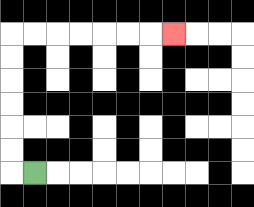{'start': '[1, 7]', 'end': '[7, 1]', 'path_directions': 'L,U,U,U,U,U,U,R,R,R,R,R,R,R', 'path_coordinates': '[[1, 7], [0, 7], [0, 6], [0, 5], [0, 4], [0, 3], [0, 2], [0, 1], [1, 1], [2, 1], [3, 1], [4, 1], [5, 1], [6, 1], [7, 1]]'}